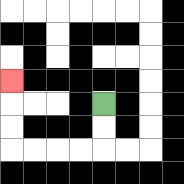{'start': '[4, 4]', 'end': '[0, 3]', 'path_directions': 'D,D,L,L,L,L,U,U,U', 'path_coordinates': '[[4, 4], [4, 5], [4, 6], [3, 6], [2, 6], [1, 6], [0, 6], [0, 5], [0, 4], [0, 3]]'}